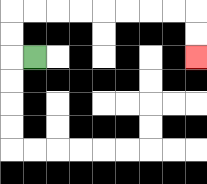{'start': '[1, 2]', 'end': '[8, 2]', 'path_directions': 'L,U,U,R,R,R,R,R,R,R,R,D,D', 'path_coordinates': '[[1, 2], [0, 2], [0, 1], [0, 0], [1, 0], [2, 0], [3, 0], [4, 0], [5, 0], [6, 0], [7, 0], [8, 0], [8, 1], [8, 2]]'}